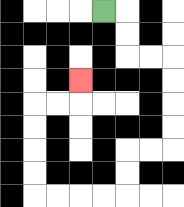{'start': '[4, 0]', 'end': '[3, 3]', 'path_directions': 'R,D,D,R,R,D,D,D,D,L,L,D,D,L,L,L,L,U,U,U,U,R,R,U', 'path_coordinates': '[[4, 0], [5, 0], [5, 1], [5, 2], [6, 2], [7, 2], [7, 3], [7, 4], [7, 5], [7, 6], [6, 6], [5, 6], [5, 7], [5, 8], [4, 8], [3, 8], [2, 8], [1, 8], [1, 7], [1, 6], [1, 5], [1, 4], [2, 4], [3, 4], [3, 3]]'}